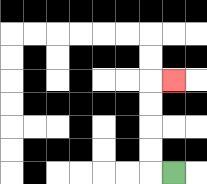{'start': '[7, 7]', 'end': '[7, 3]', 'path_directions': 'L,U,U,U,U,R', 'path_coordinates': '[[7, 7], [6, 7], [6, 6], [6, 5], [6, 4], [6, 3], [7, 3]]'}